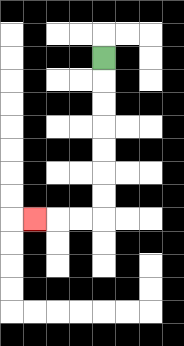{'start': '[4, 2]', 'end': '[1, 9]', 'path_directions': 'D,D,D,D,D,D,D,L,L,L', 'path_coordinates': '[[4, 2], [4, 3], [4, 4], [4, 5], [4, 6], [4, 7], [4, 8], [4, 9], [3, 9], [2, 9], [1, 9]]'}